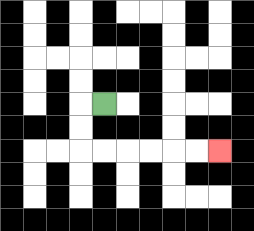{'start': '[4, 4]', 'end': '[9, 6]', 'path_directions': 'L,D,D,R,R,R,R,R,R', 'path_coordinates': '[[4, 4], [3, 4], [3, 5], [3, 6], [4, 6], [5, 6], [6, 6], [7, 6], [8, 6], [9, 6]]'}